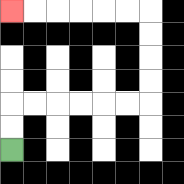{'start': '[0, 6]', 'end': '[0, 0]', 'path_directions': 'U,U,R,R,R,R,R,R,U,U,U,U,L,L,L,L,L,L', 'path_coordinates': '[[0, 6], [0, 5], [0, 4], [1, 4], [2, 4], [3, 4], [4, 4], [5, 4], [6, 4], [6, 3], [6, 2], [6, 1], [6, 0], [5, 0], [4, 0], [3, 0], [2, 0], [1, 0], [0, 0]]'}